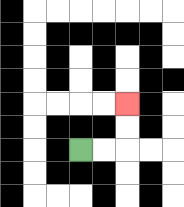{'start': '[3, 6]', 'end': '[5, 4]', 'path_directions': 'R,R,U,U', 'path_coordinates': '[[3, 6], [4, 6], [5, 6], [5, 5], [5, 4]]'}